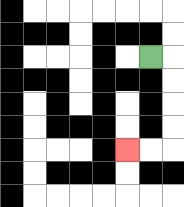{'start': '[6, 2]', 'end': '[5, 6]', 'path_directions': 'R,D,D,D,D,L,L', 'path_coordinates': '[[6, 2], [7, 2], [7, 3], [7, 4], [7, 5], [7, 6], [6, 6], [5, 6]]'}